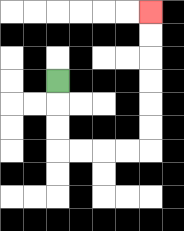{'start': '[2, 3]', 'end': '[6, 0]', 'path_directions': 'D,D,D,R,R,R,R,U,U,U,U,U,U', 'path_coordinates': '[[2, 3], [2, 4], [2, 5], [2, 6], [3, 6], [4, 6], [5, 6], [6, 6], [6, 5], [6, 4], [6, 3], [6, 2], [6, 1], [6, 0]]'}